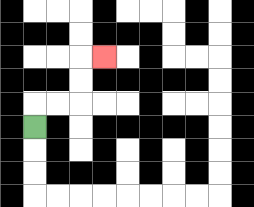{'start': '[1, 5]', 'end': '[4, 2]', 'path_directions': 'U,R,R,U,U,R', 'path_coordinates': '[[1, 5], [1, 4], [2, 4], [3, 4], [3, 3], [3, 2], [4, 2]]'}